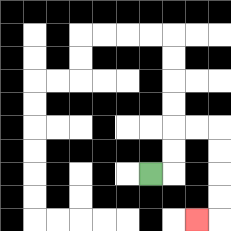{'start': '[6, 7]', 'end': '[8, 9]', 'path_directions': 'R,U,U,R,R,D,D,D,D,L', 'path_coordinates': '[[6, 7], [7, 7], [7, 6], [7, 5], [8, 5], [9, 5], [9, 6], [9, 7], [9, 8], [9, 9], [8, 9]]'}